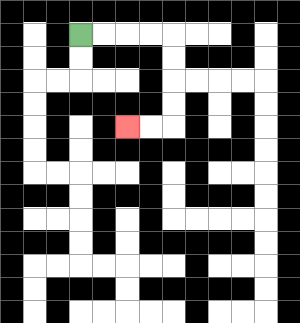{'start': '[3, 1]', 'end': '[5, 5]', 'path_directions': 'R,R,R,R,D,D,D,D,L,L', 'path_coordinates': '[[3, 1], [4, 1], [5, 1], [6, 1], [7, 1], [7, 2], [7, 3], [7, 4], [7, 5], [6, 5], [5, 5]]'}